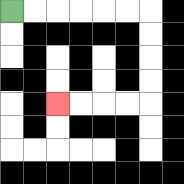{'start': '[0, 0]', 'end': '[2, 4]', 'path_directions': 'R,R,R,R,R,R,D,D,D,D,L,L,L,L', 'path_coordinates': '[[0, 0], [1, 0], [2, 0], [3, 0], [4, 0], [5, 0], [6, 0], [6, 1], [6, 2], [6, 3], [6, 4], [5, 4], [4, 4], [3, 4], [2, 4]]'}